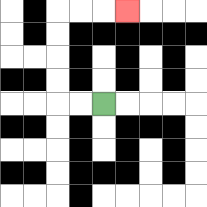{'start': '[4, 4]', 'end': '[5, 0]', 'path_directions': 'L,L,U,U,U,U,R,R,R', 'path_coordinates': '[[4, 4], [3, 4], [2, 4], [2, 3], [2, 2], [2, 1], [2, 0], [3, 0], [4, 0], [5, 0]]'}